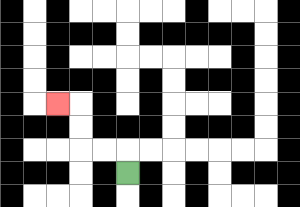{'start': '[5, 7]', 'end': '[2, 4]', 'path_directions': 'U,L,L,U,U,L', 'path_coordinates': '[[5, 7], [5, 6], [4, 6], [3, 6], [3, 5], [3, 4], [2, 4]]'}